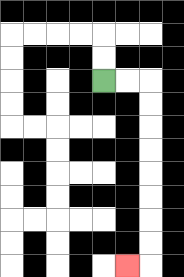{'start': '[4, 3]', 'end': '[5, 11]', 'path_directions': 'R,R,D,D,D,D,D,D,D,D,L', 'path_coordinates': '[[4, 3], [5, 3], [6, 3], [6, 4], [6, 5], [6, 6], [6, 7], [6, 8], [6, 9], [6, 10], [6, 11], [5, 11]]'}